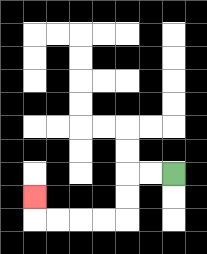{'start': '[7, 7]', 'end': '[1, 8]', 'path_directions': 'L,L,D,D,L,L,L,L,U', 'path_coordinates': '[[7, 7], [6, 7], [5, 7], [5, 8], [5, 9], [4, 9], [3, 9], [2, 9], [1, 9], [1, 8]]'}